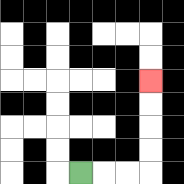{'start': '[3, 7]', 'end': '[6, 3]', 'path_directions': 'R,R,R,U,U,U,U', 'path_coordinates': '[[3, 7], [4, 7], [5, 7], [6, 7], [6, 6], [6, 5], [6, 4], [6, 3]]'}